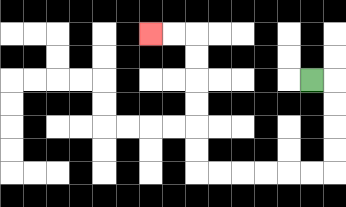{'start': '[13, 3]', 'end': '[6, 1]', 'path_directions': 'R,D,D,D,D,L,L,L,L,L,L,U,U,U,U,U,U,L,L', 'path_coordinates': '[[13, 3], [14, 3], [14, 4], [14, 5], [14, 6], [14, 7], [13, 7], [12, 7], [11, 7], [10, 7], [9, 7], [8, 7], [8, 6], [8, 5], [8, 4], [8, 3], [8, 2], [8, 1], [7, 1], [6, 1]]'}